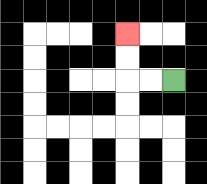{'start': '[7, 3]', 'end': '[5, 1]', 'path_directions': 'L,L,U,U', 'path_coordinates': '[[7, 3], [6, 3], [5, 3], [5, 2], [5, 1]]'}